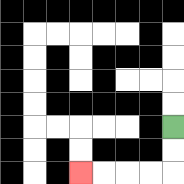{'start': '[7, 5]', 'end': '[3, 7]', 'path_directions': 'D,D,L,L,L,L', 'path_coordinates': '[[7, 5], [7, 6], [7, 7], [6, 7], [5, 7], [4, 7], [3, 7]]'}